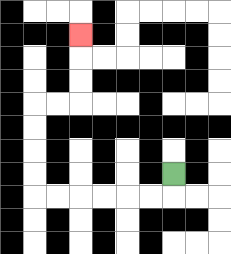{'start': '[7, 7]', 'end': '[3, 1]', 'path_directions': 'D,L,L,L,L,L,L,U,U,U,U,R,R,U,U,U', 'path_coordinates': '[[7, 7], [7, 8], [6, 8], [5, 8], [4, 8], [3, 8], [2, 8], [1, 8], [1, 7], [1, 6], [1, 5], [1, 4], [2, 4], [3, 4], [3, 3], [3, 2], [3, 1]]'}